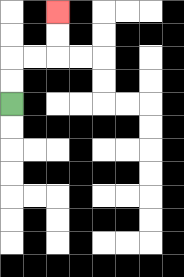{'start': '[0, 4]', 'end': '[2, 0]', 'path_directions': 'U,U,R,R,U,U', 'path_coordinates': '[[0, 4], [0, 3], [0, 2], [1, 2], [2, 2], [2, 1], [2, 0]]'}